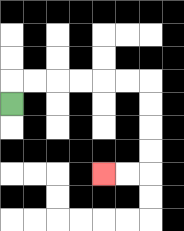{'start': '[0, 4]', 'end': '[4, 7]', 'path_directions': 'U,R,R,R,R,R,R,D,D,D,D,L,L', 'path_coordinates': '[[0, 4], [0, 3], [1, 3], [2, 3], [3, 3], [4, 3], [5, 3], [6, 3], [6, 4], [6, 5], [6, 6], [6, 7], [5, 7], [4, 7]]'}